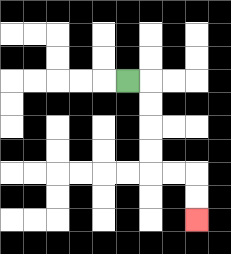{'start': '[5, 3]', 'end': '[8, 9]', 'path_directions': 'R,D,D,D,D,R,R,D,D', 'path_coordinates': '[[5, 3], [6, 3], [6, 4], [6, 5], [6, 6], [6, 7], [7, 7], [8, 7], [8, 8], [8, 9]]'}